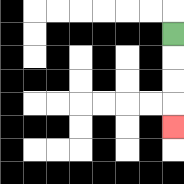{'start': '[7, 1]', 'end': '[7, 5]', 'path_directions': 'D,D,D,D', 'path_coordinates': '[[7, 1], [7, 2], [7, 3], [7, 4], [7, 5]]'}